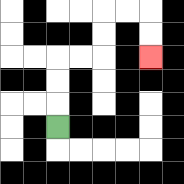{'start': '[2, 5]', 'end': '[6, 2]', 'path_directions': 'U,U,U,R,R,U,U,R,R,D,D', 'path_coordinates': '[[2, 5], [2, 4], [2, 3], [2, 2], [3, 2], [4, 2], [4, 1], [4, 0], [5, 0], [6, 0], [6, 1], [6, 2]]'}